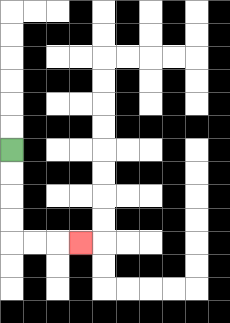{'start': '[0, 6]', 'end': '[3, 10]', 'path_directions': 'D,D,D,D,R,R,R', 'path_coordinates': '[[0, 6], [0, 7], [0, 8], [0, 9], [0, 10], [1, 10], [2, 10], [3, 10]]'}